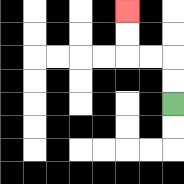{'start': '[7, 4]', 'end': '[5, 0]', 'path_directions': 'U,U,L,L,U,U', 'path_coordinates': '[[7, 4], [7, 3], [7, 2], [6, 2], [5, 2], [5, 1], [5, 0]]'}